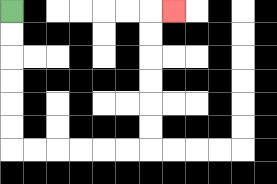{'start': '[0, 0]', 'end': '[7, 0]', 'path_directions': 'D,D,D,D,D,D,R,R,R,R,R,R,U,U,U,U,U,U,R', 'path_coordinates': '[[0, 0], [0, 1], [0, 2], [0, 3], [0, 4], [0, 5], [0, 6], [1, 6], [2, 6], [3, 6], [4, 6], [5, 6], [6, 6], [6, 5], [6, 4], [6, 3], [6, 2], [6, 1], [6, 0], [7, 0]]'}